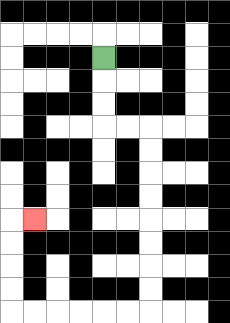{'start': '[4, 2]', 'end': '[1, 9]', 'path_directions': 'D,D,D,R,R,D,D,D,D,D,D,D,D,L,L,L,L,L,L,U,U,U,U,R', 'path_coordinates': '[[4, 2], [4, 3], [4, 4], [4, 5], [5, 5], [6, 5], [6, 6], [6, 7], [6, 8], [6, 9], [6, 10], [6, 11], [6, 12], [6, 13], [5, 13], [4, 13], [3, 13], [2, 13], [1, 13], [0, 13], [0, 12], [0, 11], [0, 10], [0, 9], [1, 9]]'}